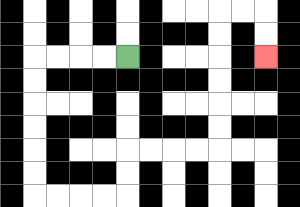{'start': '[5, 2]', 'end': '[11, 2]', 'path_directions': 'L,L,L,L,D,D,D,D,D,D,R,R,R,R,U,U,R,R,R,R,U,U,U,U,U,U,R,R,D,D', 'path_coordinates': '[[5, 2], [4, 2], [3, 2], [2, 2], [1, 2], [1, 3], [1, 4], [1, 5], [1, 6], [1, 7], [1, 8], [2, 8], [3, 8], [4, 8], [5, 8], [5, 7], [5, 6], [6, 6], [7, 6], [8, 6], [9, 6], [9, 5], [9, 4], [9, 3], [9, 2], [9, 1], [9, 0], [10, 0], [11, 0], [11, 1], [11, 2]]'}